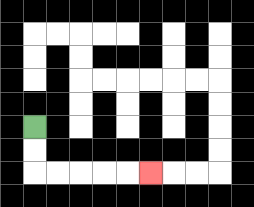{'start': '[1, 5]', 'end': '[6, 7]', 'path_directions': 'D,D,R,R,R,R,R', 'path_coordinates': '[[1, 5], [1, 6], [1, 7], [2, 7], [3, 7], [4, 7], [5, 7], [6, 7]]'}